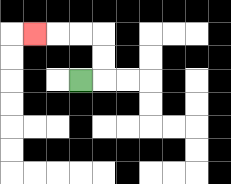{'start': '[3, 3]', 'end': '[1, 1]', 'path_directions': 'R,U,U,L,L,L', 'path_coordinates': '[[3, 3], [4, 3], [4, 2], [4, 1], [3, 1], [2, 1], [1, 1]]'}